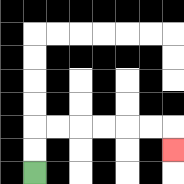{'start': '[1, 7]', 'end': '[7, 6]', 'path_directions': 'U,U,R,R,R,R,R,R,D', 'path_coordinates': '[[1, 7], [1, 6], [1, 5], [2, 5], [3, 5], [4, 5], [5, 5], [6, 5], [7, 5], [7, 6]]'}